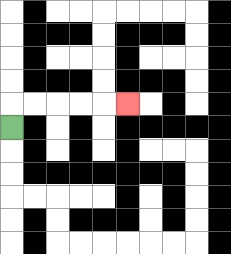{'start': '[0, 5]', 'end': '[5, 4]', 'path_directions': 'U,R,R,R,R,R', 'path_coordinates': '[[0, 5], [0, 4], [1, 4], [2, 4], [3, 4], [4, 4], [5, 4]]'}